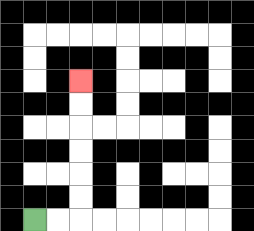{'start': '[1, 9]', 'end': '[3, 3]', 'path_directions': 'R,R,U,U,U,U,U,U', 'path_coordinates': '[[1, 9], [2, 9], [3, 9], [3, 8], [3, 7], [3, 6], [3, 5], [3, 4], [3, 3]]'}